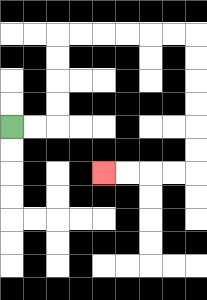{'start': '[0, 5]', 'end': '[4, 7]', 'path_directions': 'R,R,U,U,U,U,R,R,R,R,R,R,D,D,D,D,D,D,L,L,L,L', 'path_coordinates': '[[0, 5], [1, 5], [2, 5], [2, 4], [2, 3], [2, 2], [2, 1], [3, 1], [4, 1], [5, 1], [6, 1], [7, 1], [8, 1], [8, 2], [8, 3], [8, 4], [8, 5], [8, 6], [8, 7], [7, 7], [6, 7], [5, 7], [4, 7]]'}